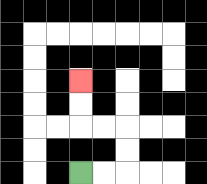{'start': '[3, 7]', 'end': '[3, 3]', 'path_directions': 'R,R,U,U,L,L,U,U', 'path_coordinates': '[[3, 7], [4, 7], [5, 7], [5, 6], [5, 5], [4, 5], [3, 5], [3, 4], [3, 3]]'}